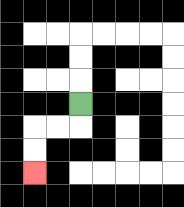{'start': '[3, 4]', 'end': '[1, 7]', 'path_directions': 'D,L,L,D,D', 'path_coordinates': '[[3, 4], [3, 5], [2, 5], [1, 5], [1, 6], [1, 7]]'}